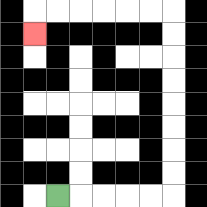{'start': '[2, 8]', 'end': '[1, 1]', 'path_directions': 'R,R,R,R,R,U,U,U,U,U,U,U,U,L,L,L,L,L,L,D', 'path_coordinates': '[[2, 8], [3, 8], [4, 8], [5, 8], [6, 8], [7, 8], [7, 7], [7, 6], [7, 5], [7, 4], [7, 3], [7, 2], [7, 1], [7, 0], [6, 0], [5, 0], [4, 0], [3, 0], [2, 0], [1, 0], [1, 1]]'}